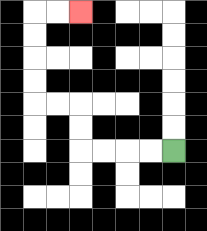{'start': '[7, 6]', 'end': '[3, 0]', 'path_directions': 'L,L,L,L,U,U,L,L,U,U,U,U,R,R', 'path_coordinates': '[[7, 6], [6, 6], [5, 6], [4, 6], [3, 6], [3, 5], [3, 4], [2, 4], [1, 4], [1, 3], [1, 2], [1, 1], [1, 0], [2, 0], [3, 0]]'}